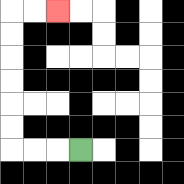{'start': '[3, 6]', 'end': '[2, 0]', 'path_directions': 'L,L,L,U,U,U,U,U,U,R,R', 'path_coordinates': '[[3, 6], [2, 6], [1, 6], [0, 6], [0, 5], [0, 4], [0, 3], [0, 2], [0, 1], [0, 0], [1, 0], [2, 0]]'}